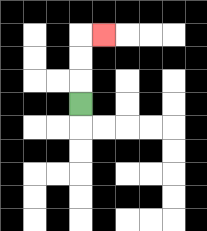{'start': '[3, 4]', 'end': '[4, 1]', 'path_directions': 'U,U,U,R', 'path_coordinates': '[[3, 4], [3, 3], [3, 2], [3, 1], [4, 1]]'}